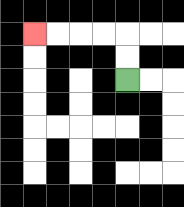{'start': '[5, 3]', 'end': '[1, 1]', 'path_directions': 'U,U,L,L,L,L', 'path_coordinates': '[[5, 3], [5, 2], [5, 1], [4, 1], [3, 1], [2, 1], [1, 1]]'}